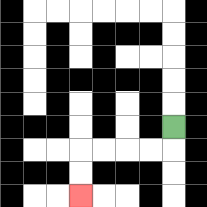{'start': '[7, 5]', 'end': '[3, 8]', 'path_directions': 'D,L,L,L,L,D,D', 'path_coordinates': '[[7, 5], [7, 6], [6, 6], [5, 6], [4, 6], [3, 6], [3, 7], [3, 8]]'}